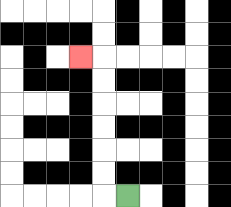{'start': '[5, 8]', 'end': '[3, 2]', 'path_directions': 'L,U,U,U,U,U,U,L', 'path_coordinates': '[[5, 8], [4, 8], [4, 7], [4, 6], [4, 5], [4, 4], [4, 3], [4, 2], [3, 2]]'}